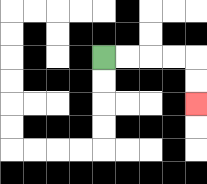{'start': '[4, 2]', 'end': '[8, 4]', 'path_directions': 'R,R,R,R,D,D', 'path_coordinates': '[[4, 2], [5, 2], [6, 2], [7, 2], [8, 2], [8, 3], [8, 4]]'}